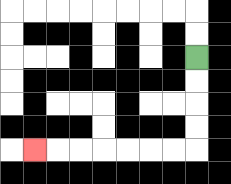{'start': '[8, 2]', 'end': '[1, 6]', 'path_directions': 'D,D,D,D,L,L,L,L,L,L,L', 'path_coordinates': '[[8, 2], [8, 3], [8, 4], [8, 5], [8, 6], [7, 6], [6, 6], [5, 6], [4, 6], [3, 6], [2, 6], [1, 6]]'}